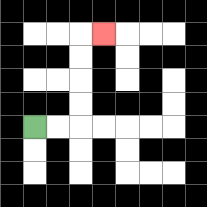{'start': '[1, 5]', 'end': '[4, 1]', 'path_directions': 'R,R,U,U,U,U,R', 'path_coordinates': '[[1, 5], [2, 5], [3, 5], [3, 4], [3, 3], [3, 2], [3, 1], [4, 1]]'}